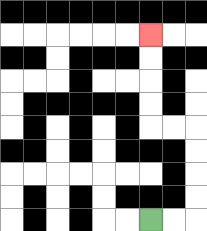{'start': '[6, 9]', 'end': '[6, 1]', 'path_directions': 'R,R,U,U,U,U,L,L,U,U,U,U', 'path_coordinates': '[[6, 9], [7, 9], [8, 9], [8, 8], [8, 7], [8, 6], [8, 5], [7, 5], [6, 5], [6, 4], [6, 3], [6, 2], [6, 1]]'}